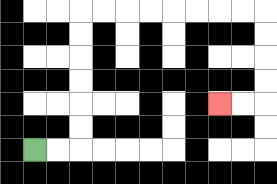{'start': '[1, 6]', 'end': '[9, 4]', 'path_directions': 'R,R,U,U,U,U,U,U,R,R,R,R,R,R,R,R,D,D,D,D,L,L', 'path_coordinates': '[[1, 6], [2, 6], [3, 6], [3, 5], [3, 4], [3, 3], [3, 2], [3, 1], [3, 0], [4, 0], [5, 0], [6, 0], [7, 0], [8, 0], [9, 0], [10, 0], [11, 0], [11, 1], [11, 2], [11, 3], [11, 4], [10, 4], [9, 4]]'}